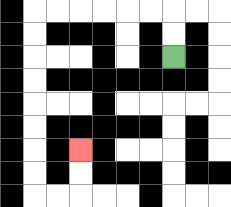{'start': '[7, 2]', 'end': '[3, 6]', 'path_directions': 'U,U,L,L,L,L,L,L,D,D,D,D,D,D,D,D,R,R,U,U', 'path_coordinates': '[[7, 2], [7, 1], [7, 0], [6, 0], [5, 0], [4, 0], [3, 0], [2, 0], [1, 0], [1, 1], [1, 2], [1, 3], [1, 4], [1, 5], [1, 6], [1, 7], [1, 8], [2, 8], [3, 8], [3, 7], [3, 6]]'}